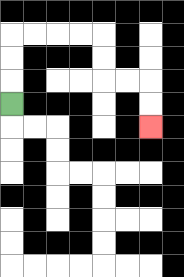{'start': '[0, 4]', 'end': '[6, 5]', 'path_directions': 'U,U,U,R,R,R,R,D,D,R,R,D,D', 'path_coordinates': '[[0, 4], [0, 3], [0, 2], [0, 1], [1, 1], [2, 1], [3, 1], [4, 1], [4, 2], [4, 3], [5, 3], [6, 3], [6, 4], [6, 5]]'}